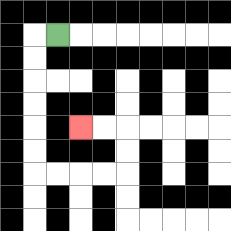{'start': '[2, 1]', 'end': '[3, 5]', 'path_directions': 'L,D,D,D,D,D,D,R,R,R,R,U,U,L,L', 'path_coordinates': '[[2, 1], [1, 1], [1, 2], [1, 3], [1, 4], [1, 5], [1, 6], [1, 7], [2, 7], [3, 7], [4, 7], [5, 7], [5, 6], [5, 5], [4, 5], [3, 5]]'}